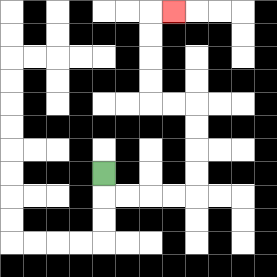{'start': '[4, 7]', 'end': '[7, 0]', 'path_directions': 'D,R,R,R,R,U,U,U,U,L,L,U,U,U,U,R', 'path_coordinates': '[[4, 7], [4, 8], [5, 8], [6, 8], [7, 8], [8, 8], [8, 7], [8, 6], [8, 5], [8, 4], [7, 4], [6, 4], [6, 3], [6, 2], [6, 1], [6, 0], [7, 0]]'}